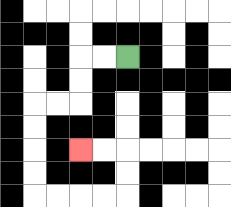{'start': '[5, 2]', 'end': '[3, 6]', 'path_directions': 'L,L,D,D,L,L,D,D,D,D,R,R,R,R,U,U,L,L', 'path_coordinates': '[[5, 2], [4, 2], [3, 2], [3, 3], [3, 4], [2, 4], [1, 4], [1, 5], [1, 6], [1, 7], [1, 8], [2, 8], [3, 8], [4, 8], [5, 8], [5, 7], [5, 6], [4, 6], [3, 6]]'}